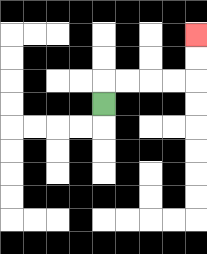{'start': '[4, 4]', 'end': '[8, 1]', 'path_directions': 'U,R,R,R,R,U,U', 'path_coordinates': '[[4, 4], [4, 3], [5, 3], [6, 3], [7, 3], [8, 3], [8, 2], [8, 1]]'}